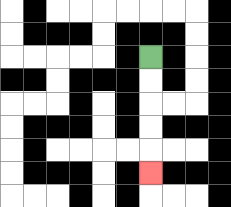{'start': '[6, 2]', 'end': '[6, 7]', 'path_directions': 'D,D,D,D,D', 'path_coordinates': '[[6, 2], [6, 3], [6, 4], [6, 5], [6, 6], [6, 7]]'}